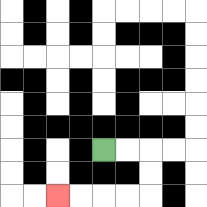{'start': '[4, 6]', 'end': '[2, 8]', 'path_directions': 'R,R,D,D,L,L,L,L', 'path_coordinates': '[[4, 6], [5, 6], [6, 6], [6, 7], [6, 8], [5, 8], [4, 8], [3, 8], [2, 8]]'}